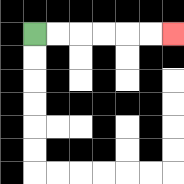{'start': '[1, 1]', 'end': '[7, 1]', 'path_directions': 'R,R,R,R,R,R', 'path_coordinates': '[[1, 1], [2, 1], [3, 1], [4, 1], [5, 1], [6, 1], [7, 1]]'}